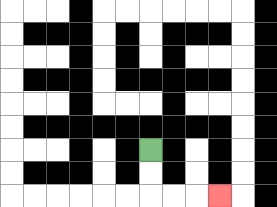{'start': '[6, 6]', 'end': '[9, 8]', 'path_directions': 'D,D,R,R,R', 'path_coordinates': '[[6, 6], [6, 7], [6, 8], [7, 8], [8, 8], [9, 8]]'}